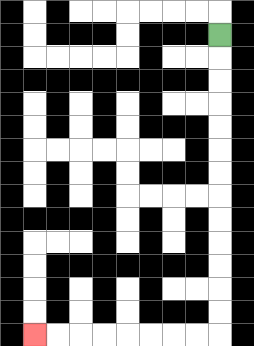{'start': '[9, 1]', 'end': '[1, 14]', 'path_directions': 'D,D,D,D,D,D,D,D,D,D,D,D,D,L,L,L,L,L,L,L,L', 'path_coordinates': '[[9, 1], [9, 2], [9, 3], [9, 4], [9, 5], [9, 6], [9, 7], [9, 8], [9, 9], [9, 10], [9, 11], [9, 12], [9, 13], [9, 14], [8, 14], [7, 14], [6, 14], [5, 14], [4, 14], [3, 14], [2, 14], [1, 14]]'}